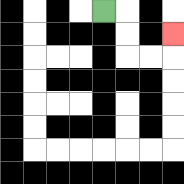{'start': '[4, 0]', 'end': '[7, 1]', 'path_directions': 'R,D,D,R,R,U', 'path_coordinates': '[[4, 0], [5, 0], [5, 1], [5, 2], [6, 2], [7, 2], [7, 1]]'}